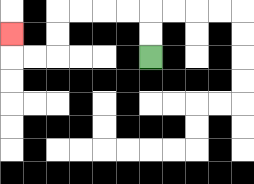{'start': '[6, 2]', 'end': '[0, 1]', 'path_directions': 'U,U,L,L,L,L,D,D,L,L,U', 'path_coordinates': '[[6, 2], [6, 1], [6, 0], [5, 0], [4, 0], [3, 0], [2, 0], [2, 1], [2, 2], [1, 2], [0, 2], [0, 1]]'}